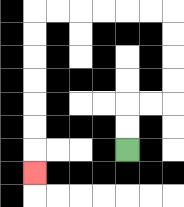{'start': '[5, 6]', 'end': '[1, 7]', 'path_directions': 'U,U,R,R,U,U,U,U,L,L,L,L,L,L,D,D,D,D,D,D,D', 'path_coordinates': '[[5, 6], [5, 5], [5, 4], [6, 4], [7, 4], [7, 3], [7, 2], [7, 1], [7, 0], [6, 0], [5, 0], [4, 0], [3, 0], [2, 0], [1, 0], [1, 1], [1, 2], [1, 3], [1, 4], [1, 5], [1, 6], [1, 7]]'}